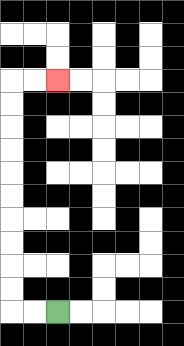{'start': '[2, 13]', 'end': '[2, 3]', 'path_directions': 'L,L,U,U,U,U,U,U,U,U,U,U,R,R', 'path_coordinates': '[[2, 13], [1, 13], [0, 13], [0, 12], [0, 11], [0, 10], [0, 9], [0, 8], [0, 7], [0, 6], [0, 5], [0, 4], [0, 3], [1, 3], [2, 3]]'}